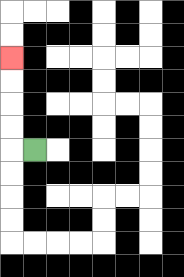{'start': '[1, 6]', 'end': '[0, 2]', 'path_directions': 'L,U,U,U,U', 'path_coordinates': '[[1, 6], [0, 6], [0, 5], [0, 4], [0, 3], [0, 2]]'}